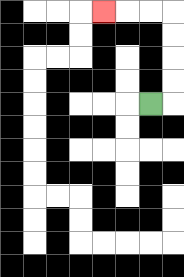{'start': '[6, 4]', 'end': '[4, 0]', 'path_directions': 'R,U,U,U,U,L,L,L', 'path_coordinates': '[[6, 4], [7, 4], [7, 3], [7, 2], [7, 1], [7, 0], [6, 0], [5, 0], [4, 0]]'}